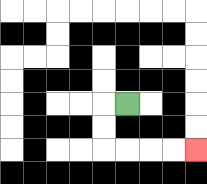{'start': '[5, 4]', 'end': '[8, 6]', 'path_directions': 'L,D,D,R,R,R,R', 'path_coordinates': '[[5, 4], [4, 4], [4, 5], [4, 6], [5, 6], [6, 6], [7, 6], [8, 6]]'}